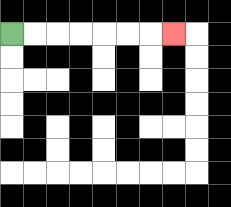{'start': '[0, 1]', 'end': '[7, 1]', 'path_directions': 'R,R,R,R,R,R,R', 'path_coordinates': '[[0, 1], [1, 1], [2, 1], [3, 1], [4, 1], [5, 1], [6, 1], [7, 1]]'}